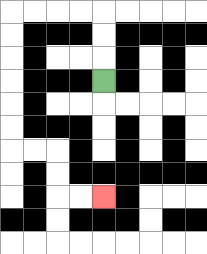{'start': '[4, 3]', 'end': '[4, 8]', 'path_directions': 'U,U,U,L,L,L,L,D,D,D,D,D,D,R,R,D,D,R,R', 'path_coordinates': '[[4, 3], [4, 2], [4, 1], [4, 0], [3, 0], [2, 0], [1, 0], [0, 0], [0, 1], [0, 2], [0, 3], [0, 4], [0, 5], [0, 6], [1, 6], [2, 6], [2, 7], [2, 8], [3, 8], [4, 8]]'}